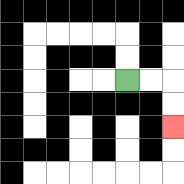{'start': '[5, 3]', 'end': '[7, 5]', 'path_directions': 'R,R,D,D', 'path_coordinates': '[[5, 3], [6, 3], [7, 3], [7, 4], [7, 5]]'}